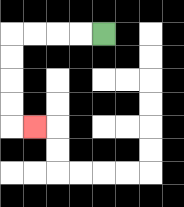{'start': '[4, 1]', 'end': '[1, 5]', 'path_directions': 'L,L,L,L,D,D,D,D,R', 'path_coordinates': '[[4, 1], [3, 1], [2, 1], [1, 1], [0, 1], [0, 2], [0, 3], [0, 4], [0, 5], [1, 5]]'}